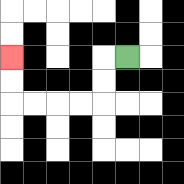{'start': '[5, 2]', 'end': '[0, 2]', 'path_directions': 'L,D,D,L,L,L,L,U,U', 'path_coordinates': '[[5, 2], [4, 2], [4, 3], [4, 4], [3, 4], [2, 4], [1, 4], [0, 4], [0, 3], [0, 2]]'}